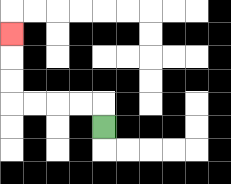{'start': '[4, 5]', 'end': '[0, 1]', 'path_directions': 'U,L,L,L,L,U,U,U', 'path_coordinates': '[[4, 5], [4, 4], [3, 4], [2, 4], [1, 4], [0, 4], [0, 3], [0, 2], [0, 1]]'}